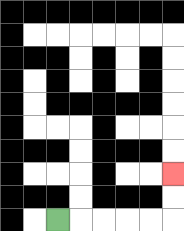{'start': '[2, 9]', 'end': '[7, 7]', 'path_directions': 'R,R,R,R,R,U,U', 'path_coordinates': '[[2, 9], [3, 9], [4, 9], [5, 9], [6, 9], [7, 9], [7, 8], [7, 7]]'}